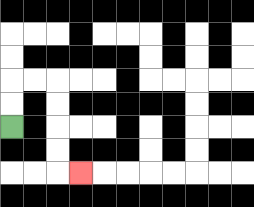{'start': '[0, 5]', 'end': '[3, 7]', 'path_directions': 'U,U,R,R,D,D,D,D,R', 'path_coordinates': '[[0, 5], [0, 4], [0, 3], [1, 3], [2, 3], [2, 4], [2, 5], [2, 6], [2, 7], [3, 7]]'}